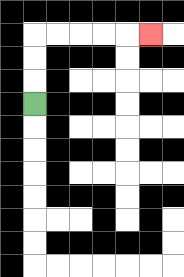{'start': '[1, 4]', 'end': '[6, 1]', 'path_directions': 'U,U,U,R,R,R,R,R', 'path_coordinates': '[[1, 4], [1, 3], [1, 2], [1, 1], [2, 1], [3, 1], [4, 1], [5, 1], [6, 1]]'}